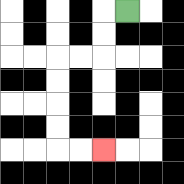{'start': '[5, 0]', 'end': '[4, 6]', 'path_directions': 'L,D,D,L,L,D,D,D,D,R,R', 'path_coordinates': '[[5, 0], [4, 0], [4, 1], [4, 2], [3, 2], [2, 2], [2, 3], [2, 4], [2, 5], [2, 6], [3, 6], [4, 6]]'}